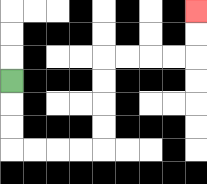{'start': '[0, 3]', 'end': '[8, 0]', 'path_directions': 'D,D,D,R,R,R,R,U,U,U,U,R,R,R,R,U,U', 'path_coordinates': '[[0, 3], [0, 4], [0, 5], [0, 6], [1, 6], [2, 6], [3, 6], [4, 6], [4, 5], [4, 4], [4, 3], [4, 2], [5, 2], [6, 2], [7, 2], [8, 2], [8, 1], [8, 0]]'}